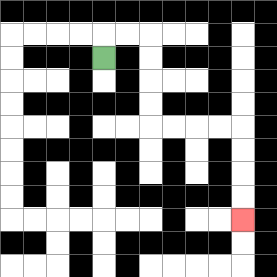{'start': '[4, 2]', 'end': '[10, 9]', 'path_directions': 'U,R,R,D,D,D,D,R,R,R,R,D,D,D,D', 'path_coordinates': '[[4, 2], [4, 1], [5, 1], [6, 1], [6, 2], [6, 3], [6, 4], [6, 5], [7, 5], [8, 5], [9, 5], [10, 5], [10, 6], [10, 7], [10, 8], [10, 9]]'}